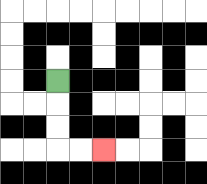{'start': '[2, 3]', 'end': '[4, 6]', 'path_directions': 'D,D,D,R,R', 'path_coordinates': '[[2, 3], [2, 4], [2, 5], [2, 6], [3, 6], [4, 6]]'}